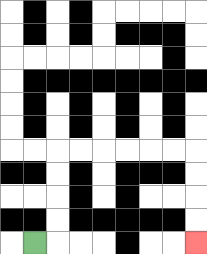{'start': '[1, 10]', 'end': '[8, 10]', 'path_directions': 'R,U,U,U,U,R,R,R,R,R,R,D,D,D,D', 'path_coordinates': '[[1, 10], [2, 10], [2, 9], [2, 8], [2, 7], [2, 6], [3, 6], [4, 6], [5, 6], [6, 6], [7, 6], [8, 6], [8, 7], [8, 8], [8, 9], [8, 10]]'}